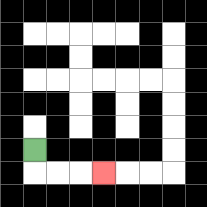{'start': '[1, 6]', 'end': '[4, 7]', 'path_directions': 'D,R,R,R', 'path_coordinates': '[[1, 6], [1, 7], [2, 7], [3, 7], [4, 7]]'}